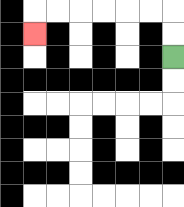{'start': '[7, 2]', 'end': '[1, 1]', 'path_directions': 'U,U,L,L,L,L,L,L,D', 'path_coordinates': '[[7, 2], [7, 1], [7, 0], [6, 0], [5, 0], [4, 0], [3, 0], [2, 0], [1, 0], [1, 1]]'}